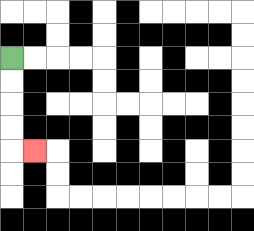{'start': '[0, 2]', 'end': '[1, 6]', 'path_directions': 'D,D,D,D,R', 'path_coordinates': '[[0, 2], [0, 3], [0, 4], [0, 5], [0, 6], [1, 6]]'}